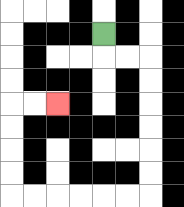{'start': '[4, 1]', 'end': '[2, 4]', 'path_directions': 'D,R,R,D,D,D,D,D,D,L,L,L,L,L,L,U,U,U,U,R,R', 'path_coordinates': '[[4, 1], [4, 2], [5, 2], [6, 2], [6, 3], [6, 4], [6, 5], [6, 6], [6, 7], [6, 8], [5, 8], [4, 8], [3, 8], [2, 8], [1, 8], [0, 8], [0, 7], [0, 6], [0, 5], [0, 4], [1, 4], [2, 4]]'}